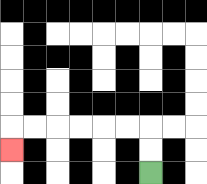{'start': '[6, 7]', 'end': '[0, 6]', 'path_directions': 'U,U,L,L,L,L,L,L,D', 'path_coordinates': '[[6, 7], [6, 6], [6, 5], [5, 5], [4, 5], [3, 5], [2, 5], [1, 5], [0, 5], [0, 6]]'}